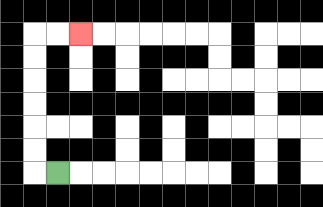{'start': '[2, 7]', 'end': '[3, 1]', 'path_directions': 'L,U,U,U,U,U,U,R,R', 'path_coordinates': '[[2, 7], [1, 7], [1, 6], [1, 5], [1, 4], [1, 3], [1, 2], [1, 1], [2, 1], [3, 1]]'}